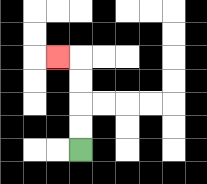{'start': '[3, 6]', 'end': '[2, 2]', 'path_directions': 'U,U,U,U,L', 'path_coordinates': '[[3, 6], [3, 5], [3, 4], [3, 3], [3, 2], [2, 2]]'}